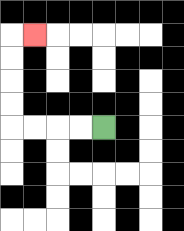{'start': '[4, 5]', 'end': '[1, 1]', 'path_directions': 'L,L,L,L,U,U,U,U,R', 'path_coordinates': '[[4, 5], [3, 5], [2, 5], [1, 5], [0, 5], [0, 4], [0, 3], [0, 2], [0, 1], [1, 1]]'}